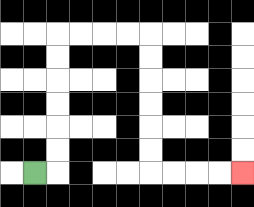{'start': '[1, 7]', 'end': '[10, 7]', 'path_directions': 'R,U,U,U,U,U,U,R,R,R,R,D,D,D,D,D,D,R,R,R,R', 'path_coordinates': '[[1, 7], [2, 7], [2, 6], [2, 5], [2, 4], [2, 3], [2, 2], [2, 1], [3, 1], [4, 1], [5, 1], [6, 1], [6, 2], [6, 3], [6, 4], [6, 5], [6, 6], [6, 7], [7, 7], [8, 7], [9, 7], [10, 7]]'}